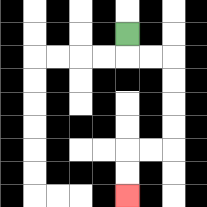{'start': '[5, 1]', 'end': '[5, 8]', 'path_directions': 'D,R,R,D,D,D,D,L,L,D,D', 'path_coordinates': '[[5, 1], [5, 2], [6, 2], [7, 2], [7, 3], [7, 4], [7, 5], [7, 6], [6, 6], [5, 6], [5, 7], [5, 8]]'}